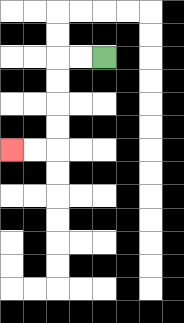{'start': '[4, 2]', 'end': '[0, 6]', 'path_directions': 'L,L,D,D,D,D,L,L', 'path_coordinates': '[[4, 2], [3, 2], [2, 2], [2, 3], [2, 4], [2, 5], [2, 6], [1, 6], [0, 6]]'}